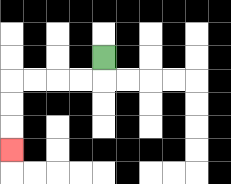{'start': '[4, 2]', 'end': '[0, 6]', 'path_directions': 'D,L,L,L,L,D,D,D', 'path_coordinates': '[[4, 2], [4, 3], [3, 3], [2, 3], [1, 3], [0, 3], [0, 4], [0, 5], [0, 6]]'}